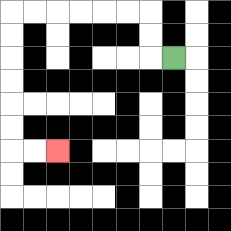{'start': '[7, 2]', 'end': '[2, 6]', 'path_directions': 'L,U,U,L,L,L,L,L,L,D,D,D,D,D,D,R,R', 'path_coordinates': '[[7, 2], [6, 2], [6, 1], [6, 0], [5, 0], [4, 0], [3, 0], [2, 0], [1, 0], [0, 0], [0, 1], [0, 2], [0, 3], [0, 4], [0, 5], [0, 6], [1, 6], [2, 6]]'}